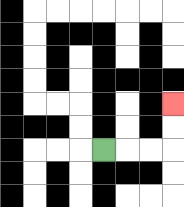{'start': '[4, 6]', 'end': '[7, 4]', 'path_directions': 'R,R,R,U,U', 'path_coordinates': '[[4, 6], [5, 6], [6, 6], [7, 6], [7, 5], [7, 4]]'}